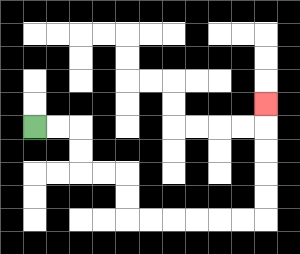{'start': '[1, 5]', 'end': '[11, 4]', 'path_directions': 'R,R,D,D,R,R,D,D,R,R,R,R,R,R,U,U,U,U,U', 'path_coordinates': '[[1, 5], [2, 5], [3, 5], [3, 6], [3, 7], [4, 7], [5, 7], [5, 8], [5, 9], [6, 9], [7, 9], [8, 9], [9, 9], [10, 9], [11, 9], [11, 8], [11, 7], [11, 6], [11, 5], [11, 4]]'}